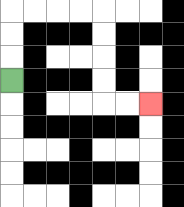{'start': '[0, 3]', 'end': '[6, 4]', 'path_directions': 'U,U,U,R,R,R,R,D,D,D,D,R,R', 'path_coordinates': '[[0, 3], [0, 2], [0, 1], [0, 0], [1, 0], [2, 0], [3, 0], [4, 0], [4, 1], [4, 2], [4, 3], [4, 4], [5, 4], [6, 4]]'}